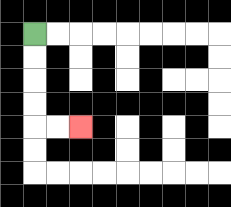{'start': '[1, 1]', 'end': '[3, 5]', 'path_directions': 'D,D,D,D,R,R', 'path_coordinates': '[[1, 1], [1, 2], [1, 3], [1, 4], [1, 5], [2, 5], [3, 5]]'}